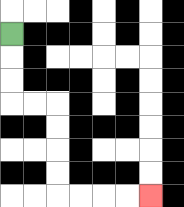{'start': '[0, 1]', 'end': '[6, 8]', 'path_directions': 'D,D,D,R,R,D,D,D,D,R,R,R,R', 'path_coordinates': '[[0, 1], [0, 2], [0, 3], [0, 4], [1, 4], [2, 4], [2, 5], [2, 6], [2, 7], [2, 8], [3, 8], [4, 8], [5, 8], [6, 8]]'}